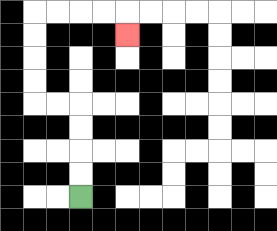{'start': '[3, 8]', 'end': '[5, 1]', 'path_directions': 'U,U,U,U,L,L,U,U,U,U,R,R,R,R,D', 'path_coordinates': '[[3, 8], [3, 7], [3, 6], [3, 5], [3, 4], [2, 4], [1, 4], [1, 3], [1, 2], [1, 1], [1, 0], [2, 0], [3, 0], [4, 0], [5, 0], [5, 1]]'}